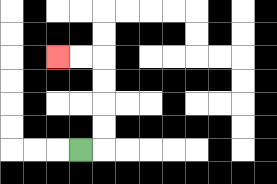{'start': '[3, 6]', 'end': '[2, 2]', 'path_directions': 'R,U,U,U,U,L,L', 'path_coordinates': '[[3, 6], [4, 6], [4, 5], [4, 4], [4, 3], [4, 2], [3, 2], [2, 2]]'}